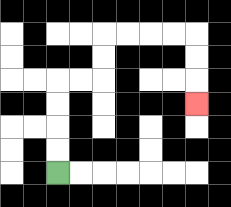{'start': '[2, 7]', 'end': '[8, 4]', 'path_directions': 'U,U,U,U,R,R,U,U,R,R,R,R,D,D,D', 'path_coordinates': '[[2, 7], [2, 6], [2, 5], [2, 4], [2, 3], [3, 3], [4, 3], [4, 2], [4, 1], [5, 1], [6, 1], [7, 1], [8, 1], [8, 2], [8, 3], [8, 4]]'}